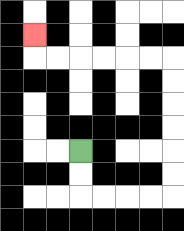{'start': '[3, 6]', 'end': '[1, 1]', 'path_directions': 'D,D,R,R,R,R,U,U,U,U,U,U,L,L,L,L,L,L,U', 'path_coordinates': '[[3, 6], [3, 7], [3, 8], [4, 8], [5, 8], [6, 8], [7, 8], [7, 7], [7, 6], [7, 5], [7, 4], [7, 3], [7, 2], [6, 2], [5, 2], [4, 2], [3, 2], [2, 2], [1, 2], [1, 1]]'}